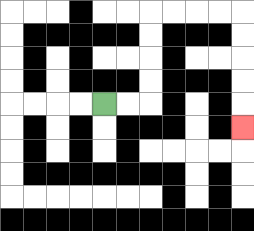{'start': '[4, 4]', 'end': '[10, 5]', 'path_directions': 'R,R,U,U,U,U,R,R,R,R,D,D,D,D,D', 'path_coordinates': '[[4, 4], [5, 4], [6, 4], [6, 3], [6, 2], [6, 1], [6, 0], [7, 0], [8, 0], [9, 0], [10, 0], [10, 1], [10, 2], [10, 3], [10, 4], [10, 5]]'}